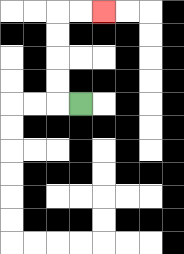{'start': '[3, 4]', 'end': '[4, 0]', 'path_directions': 'L,U,U,U,U,R,R', 'path_coordinates': '[[3, 4], [2, 4], [2, 3], [2, 2], [2, 1], [2, 0], [3, 0], [4, 0]]'}